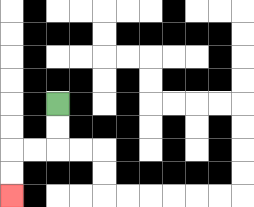{'start': '[2, 4]', 'end': '[0, 8]', 'path_directions': 'D,D,L,L,D,D', 'path_coordinates': '[[2, 4], [2, 5], [2, 6], [1, 6], [0, 6], [0, 7], [0, 8]]'}